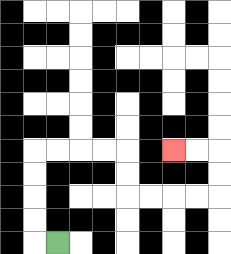{'start': '[2, 10]', 'end': '[7, 6]', 'path_directions': 'L,U,U,U,U,R,R,R,R,D,D,R,R,R,R,U,U,L,L', 'path_coordinates': '[[2, 10], [1, 10], [1, 9], [1, 8], [1, 7], [1, 6], [2, 6], [3, 6], [4, 6], [5, 6], [5, 7], [5, 8], [6, 8], [7, 8], [8, 8], [9, 8], [9, 7], [9, 6], [8, 6], [7, 6]]'}